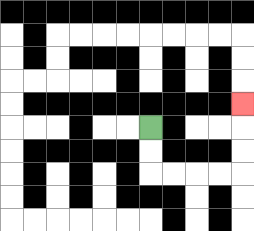{'start': '[6, 5]', 'end': '[10, 4]', 'path_directions': 'D,D,R,R,R,R,U,U,U', 'path_coordinates': '[[6, 5], [6, 6], [6, 7], [7, 7], [8, 7], [9, 7], [10, 7], [10, 6], [10, 5], [10, 4]]'}